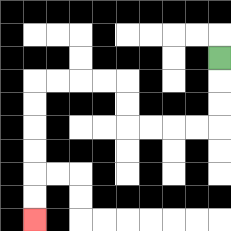{'start': '[9, 2]', 'end': '[1, 9]', 'path_directions': 'D,D,D,L,L,L,L,U,U,L,L,L,L,D,D,D,D,D,D', 'path_coordinates': '[[9, 2], [9, 3], [9, 4], [9, 5], [8, 5], [7, 5], [6, 5], [5, 5], [5, 4], [5, 3], [4, 3], [3, 3], [2, 3], [1, 3], [1, 4], [1, 5], [1, 6], [1, 7], [1, 8], [1, 9]]'}